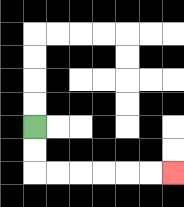{'start': '[1, 5]', 'end': '[7, 7]', 'path_directions': 'D,D,R,R,R,R,R,R', 'path_coordinates': '[[1, 5], [1, 6], [1, 7], [2, 7], [3, 7], [4, 7], [5, 7], [6, 7], [7, 7]]'}